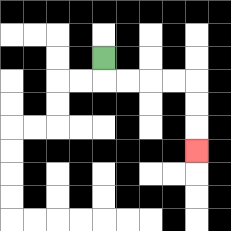{'start': '[4, 2]', 'end': '[8, 6]', 'path_directions': 'D,R,R,R,R,D,D,D', 'path_coordinates': '[[4, 2], [4, 3], [5, 3], [6, 3], [7, 3], [8, 3], [8, 4], [8, 5], [8, 6]]'}